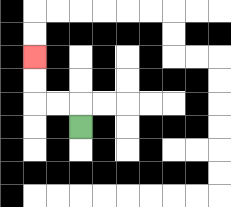{'start': '[3, 5]', 'end': '[1, 2]', 'path_directions': 'U,L,L,U,U', 'path_coordinates': '[[3, 5], [3, 4], [2, 4], [1, 4], [1, 3], [1, 2]]'}